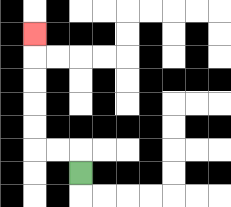{'start': '[3, 7]', 'end': '[1, 1]', 'path_directions': 'U,L,L,U,U,U,U,U', 'path_coordinates': '[[3, 7], [3, 6], [2, 6], [1, 6], [1, 5], [1, 4], [1, 3], [1, 2], [1, 1]]'}